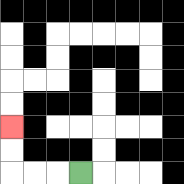{'start': '[3, 7]', 'end': '[0, 5]', 'path_directions': 'L,L,L,U,U', 'path_coordinates': '[[3, 7], [2, 7], [1, 7], [0, 7], [0, 6], [0, 5]]'}